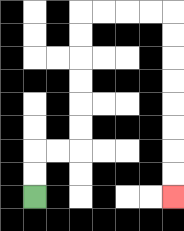{'start': '[1, 8]', 'end': '[7, 8]', 'path_directions': 'U,U,R,R,U,U,U,U,U,U,R,R,R,R,D,D,D,D,D,D,D,D', 'path_coordinates': '[[1, 8], [1, 7], [1, 6], [2, 6], [3, 6], [3, 5], [3, 4], [3, 3], [3, 2], [3, 1], [3, 0], [4, 0], [5, 0], [6, 0], [7, 0], [7, 1], [7, 2], [7, 3], [7, 4], [7, 5], [7, 6], [7, 7], [7, 8]]'}